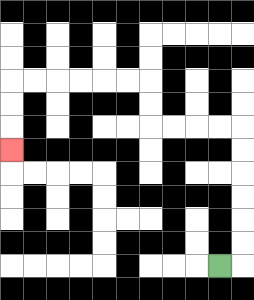{'start': '[9, 11]', 'end': '[0, 6]', 'path_directions': 'R,U,U,U,U,U,U,L,L,L,L,U,U,L,L,L,L,L,L,D,D,D', 'path_coordinates': '[[9, 11], [10, 11], [10, 10], [10, 9], [10, 8], [10, 7], [10, 6], [10, 5], [9, 5], [8, 5], [7, 5], [6, 5], [6, 4], [6, 3], [5, 3], [4, 3], [3, 3], [2, 3], [1, 3], [0, 3], [0, 4], [0, 5], [0, 6]]'}